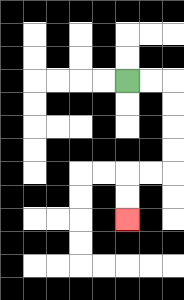{'start': '[5, 3]', 'end': '[5, 9]', 'path_directions': 'R,R,D,D,D,D,L,L,D,D', 'path_coordinates': '[[5, 3], [6, 3], [7, 3], [7, 4], [7, 5], [7, 6], [7, 7], [6, 7], [5, 7], [5, 8], [5, 9]]'}